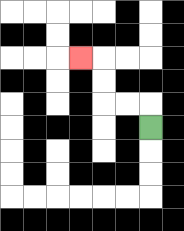{'start': '[6, 5]', 'end': '[3, 2]', 'path_directions': 'U,L,L,U,U,L', 'path_coordinates': '[[6, 5], [6, 4], [5, 4], [4, 4], [4, 3], [4, 2], [3, 2]]'}